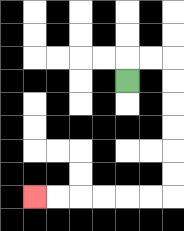{'start': '[5, 3]', 'end': '[1, 8]', 'path_directions': 'U,R,R,D,D,D,D,D,D,L,L,L,L,L,L', 'path_coordinates': '[[5, 3], [5, 2], [6, 2], [7, 2], [7, 3], [7, 4], [7, 5], [7, 6], [7, 7], [7, 8], [6, 8], [5, 8], [4, 8], [3, 8], [2, 8], [1, 8]]'}